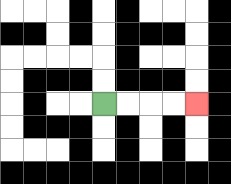{'start': '[4, 4]', 'end': '[8, 4]', 'path_directions': 'R,R,R,R', 'path_coordinates': '[[4, 4], [5, 4], [6, 4], [7, 4], [8, 4]]'}